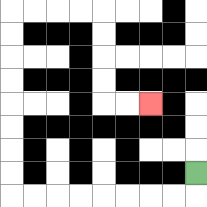{'start': '[8, 7]', 'end': '[6, 4]', 'path_directions': 'D,L,L,L,L,L,L,L,L,U,U,U,U,U,U,U,U,R,R,R,R,D,D,D,D,R,R', 'path_coordinates': '[[8, 7], [8, 8], [7, 8], [6, 8], [5, 8], [4, 8], [3, 8], [2, 8], [1, 8], [0, 8], [0, 7], [0, 6], [0, 5], [0, 4], [0, 3], [0, 2], [0, 1], [0, 0], [1, 0], [2, 0], [3, 0], [4, 0], [4, 1], [4, 2], [4, 3], [4, 4], [5, 4], [6, 4]]'}